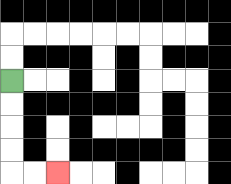{'start': '[0, 3]', 'end': '[2, 7]', 'path_directions': 'D,D,D,D,R,R', 'path_coordinates': '[[0, 3], [0, 4], [0, 5], [0, 6], [0, 7], [1, 7], [2, 7]]'}